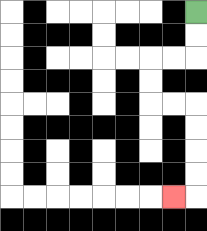{'start': '[8, 0]', 'end': '[7, 8]', 'path_directions': 'D,D,L,L,D,D,R,R,D,D,D,D,L', 'path_coordinates': '[[8, 0], [8, 1], [8, 2], [7, 2], [6, 2], [6, 3], [6, 4], [7, 4], [8, 4], [8, 5], [8, 6], [8, 7], [8, 8], [7, 8]]'}